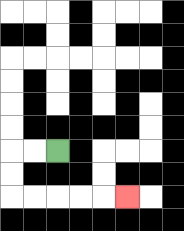{'start': '[2, 6]', 'end': '[5, 8]', 'path_directions': 'L,L,D,D,R,R,R,R,R', 'path_coordinates': '[[2, 6], [1, 6], [0, 6], [0, 7], [0, 8], [1, 8], [2, 8], [3, 8], [4, 8], [5, 8]]'}